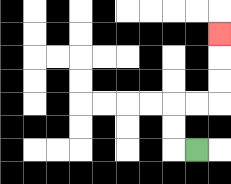{'start': '[8, 6]', 'end': '[9, 1]', 'path_directions': 'L,U,U,R,R,U,U,U', 'path_coordinates': '[[8, 6], [7, 6], [7, 5], [7, 4], [8, 4], [9, 4], [9, 3], [9, 2], [9, 1]]'}